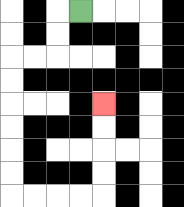{'start': '[3, 0]', 'end': '[4, 4]', 'path_directions': 'L,D,D,L,L,D,D,D,D,D,D,R,R,R,R,U,U,U,U', 'path_coordinates': '[[3, 0], [2, 0], [2, 1], [2, 2], [1, 2], [0, 2], [0, 3], [0, 4], [0, 5], [0, 6], [0, 7], [0, 8], [1, 8], [2, 8], [3, 8], [4, 8], [4, 7], [4, 6], [4, 5], [4, 4]]'}